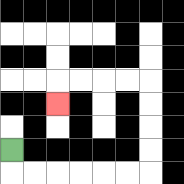{'start': '[0, 6]', 'end': '[2, 4]', 'path_directions': 'D,R,R,R,R,R,R,U,U,U,U,L,L,L,L,D', 'path_coordinates': '[[0, 6], [0, 7], [1, 7], [2, 7], [3, 7], [4, 7], [5, 7], [6, 7], [6, 6], [6, 5], [6, 4], [6, 3], [5, 3], [4, 3], [3, 3], [2, 3], [2, 4]]'}